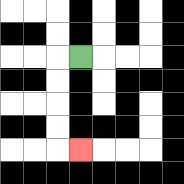{'start': '[3, 2]', 'end': '[3, 6]', 'path_directions': 'L,D,D,D,D,R', 'path_coordinates': '[[3, 2], [2, 2], [2, 3], [2, 4], [2, 5], [2, 6], [3, 6]]'}